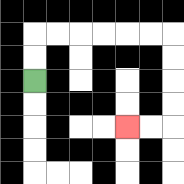{'start': '[1, 3]', 'end': '[5, 5]', 'path_directions': 'U,U,R,R,R,R,R,R,D,D,D,D,L,L', 'path_coordinates': '[[1, 3], [1, 2], [1, 1], [2, 1], [3, 1], [4, 1], [5, 1], [6, 1], [7, 1], [7, 2], [7, 3], [7, 4], [7, 5], [6, 5], [5, 5]]'}